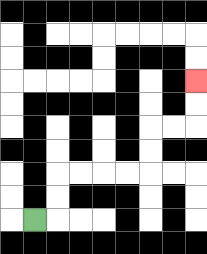{'start': '[1, 9]', 'end': '[8, 3]', 'path_directions': 'R,U,U,R,R,R,R,U,U,R,R,U,U', 'path_coordinates': '[[1, 9], [2, 9], [2, 8], [2, 7], [3, 7], [4, 7], [5, 7], [6, 7], [6, 6], [6, 5], [7, 5], [8, 5], [8, 4], [8, 3]]'}